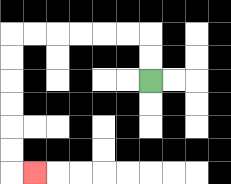{'start': '[6, 3]', 'end': '[1, 7]', 'path_directions': 'U,U,L,L,L,L,L,L,D,D,D,D,D,D,R', 'path_coordinates': '[[6, 3], [6, 2], [6, 1], [5, 1], [4, 1], [3, 1], [2, 1], [1, 1], [0, 1], [0, 2], [0, 3], [0, 4], [0, 5], [0, 6], [0, 7], [1, 7]]'}